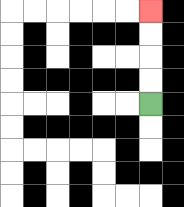{'start': '[6, 4]', 'end': '[6, 0]', 'path_directions': 'U,U,U,U', 'path_coordinates': '[[6, 4], [6, 3], [6, 2], [6, 1], [6, 0]]'}